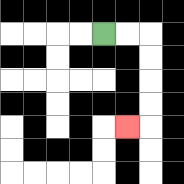{'start': '[4, 1]', 'end': '[5, 5]', 'path_directions': 'R,R,D,D,D,D,L', 'path_coordinates': '[[4, 1], [5, 1], [6, 1], [6, 2], [6, 3], [6, 4], [6, 5], [5, 5]]'}